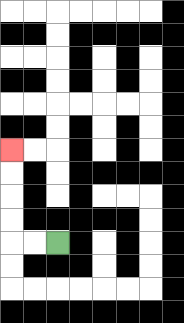{'start': '[2, 10]', 'end': '[0, 6]', 'path_directions': 'L,L,U,U,U,U', 'path_coordinates': '[[2, 10], [1, 10], [0, 10], [0, 9], [0, 8], [0, 7], [0, 6]]'}